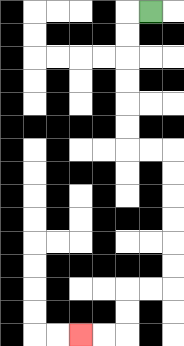{'start': '[6, 0]', 'end': '[3, 14]', 'path_directions': 'L,D,D,D,D,D,D,R,R,D,D,D,D,D,D,L,L,D,D,L,L', 'path_coordinates': '[[6, 0], [5, 0], [5, 1], [5, 2], [5, 3], [5, 4], [5, 5], [5, 6], [6, 6], [7, 6], [7, 7], [7, 8], [7, 9], [7, 10], [7, 11], [7, 12], [6, 12], [5, 12], [5, 13], [5, 14], [4, 14], [3, 14]]'}